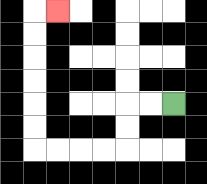{'start': '[7, 4]', 'end': '[2, 0]', 'path_directions': 'L,L,D,D,L,L,L,L,U,U,U,U,U,U,R', 'path_coordinates': '[[7, 4], [6, 4], [5, 4], [5, 5], [5, 6], [4, 6], [3, 6], [2, 6], [1, 6], [1, 5], [1, 4], [1, 3], [1, 2], [1, 1], [1, 0], [2, 0]]'}